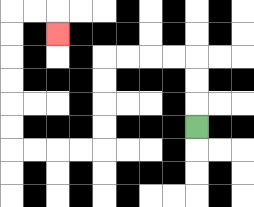{'start': '[8, 5]', 'end': '[2, 1]', 'path_directions': 'U,U,U,L,L,L,L,D,D,D,D,L,L,L,L,U,U,U,U,U,U,R,R,D', 'path_coordinates': '[[8, 5], [8, 4], [8, 3], [8, 2], [7, 2], [6, 2], [5, 2], [4, 2], [4, 3], [4, 4], [4, 5], [4, 6], [3, 6], [2, 6], [1, 6], [0, 6], [0, 5], [0, 4], [0, 3], [0, 2], [0, 1], [0, 0], [1, 0], [2, 0], [2, 1]]'}